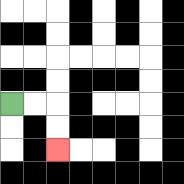{'start': '[0, 4]', 'end': '[2, 6]', 'path_directions': 'R,R,D,D', 'path_coordinates': '[[0, 4], [1, 4], [2, 4], [2, 5], [2, 6]]'}